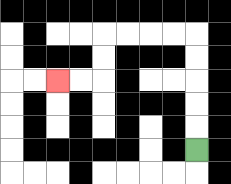{'start': '[8, 6]', 'end': '[2, 3]', 'path_directions': 'U,U,U,U,U,L,L,L,L,D,D,L,L', 'path_coordinates': '[[8, 6], [8, 5], [8, 4], [8, 3], [8, 2], [8, 1], [7, 1], [6, 1], [5, 1], [4, 1], [4, 2], [4, 3], [3, 3], [2, 3]]'}